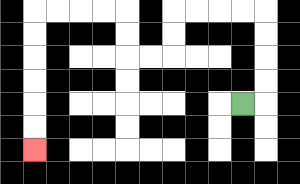{'start': '[10, 4]', 'end': '[1, 6]', 'path_directions': 'R,U,U,U,U,L,L,L,L,D,D,L,L,U,U,L,L,L,L,D,D,D,D,D,D', 'path_coordinates': '[[10, 4], [11, 4], [11, 3], [11, 2], [11, 1], [11, 0], [10, 0], [9, 0], [8, 0], [7, 0], [7, 1], [7, 2], [6, 2], [5, 2], [5, 1], [5, 0], [4, 0], [3, 0], [2, 0], [1, 0], [1, 1], [1, 2], [1, 3], [1, 4], [1, 5], [1, 6]]'}